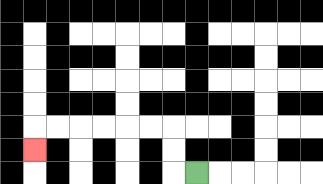{'start': '[8, 7]', 'end': '[1, 6]', 'path_directions': 'L,U,U,L,L,L,L,L,L,D', 'path_coordinates': '[[8, 7], [7, 7], [7, 6], [7, 5], [6, 5], [5, 5], [4, 5], [3, 5], [2, 5], [1, 5], [1, 6]]'}